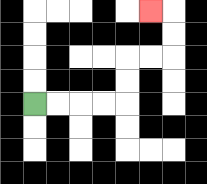{'start': '[1, 4]', 'end': '[6, 0]', 'path_directions': 'R,R,R,R,U,U,R,R,U,U,L', 'path_coordinates': '[[1, 4], [2, 4], [3, 4], [4, 4], [5, 4], [5, 3], [5, 2], [6, 2], [7, 2], [7, 1], [7, 0], [6, 0]]'}